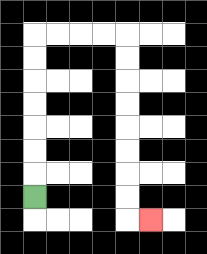{'start': '[1, 8]', 'end': '[6, 9]', 'path_directions': 'U,U,U,U,U,U,U,R,R,R,R,D,D,D,D,D,D,D,D,R', 'path_coordinates': '[[1, 8], [1, 7], [1, 6], [1, 5], [1, 4], [1, 3], [1, 2], [1, 1], [2, 1], [3, 1], [4, 1], [5, 1], [5, 2], [5, 3], [5, 4], [5, 5], [5, 6], [5, 7], [5, 8], [5, 9], [6, 9]]'}